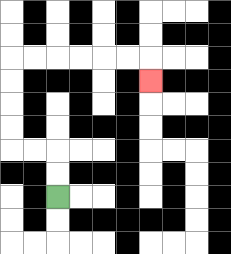{'start': '[2, 8]', 'end': '[6, 3]', 'path_directions': 'U,U,L,L,U,U,U,U,R,R,R,R,R,R,D', 'path_coordinates': '[[2, 8], [2, 7], [2, 6], [1, 6], [0, 6], [0, 5], [0, 4], [0, 3], [0, 2], [1, 2], [2, 2], [3, 2], [4, 2], [5, 2], [6, 2], [6, 3]]'}